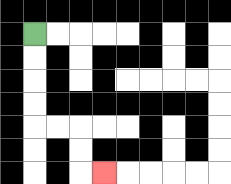{'start': '[1, 1]', 'end': '[4, 7]', 'path_directions': 'D,D,D,D,R,R,D,D,R', 'path_coordinates': '[[1, 1], [1, 2], [1, 3], [1, 4], [1, 5], [2, 5], [3, 5], [3, 6], [3, 7], [4, 7]]'}